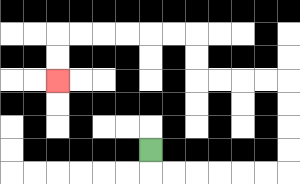{'start': '[6, 6]', 'end': '[2, 3]', 'path_directions': 'D,R,R,R,R,R,R,U,U,U,U,L,L,L,L,U,U,L,L,L,L,L,L,D,D', 'path_coordinates': '[[6, 6], [6, 7], [7, 7], [8, 7], [9, 7], [10, 7], [11, 7], [12, 7], [12, 6], [12, 5], [12, 4], [12, 3], [11, 3], [10, 3], [9, 3], [8, 3], [8, 2], [8, 1], [7, 1], [6, 1], [5, 1], [4, 1], [3, 1], [2, 1], [2, 2], [2, 3]]'}